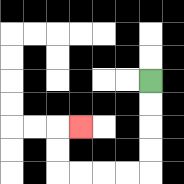{'start': '[6, 3]', 'end': '[3, 5]', 'path_directions': 'D,D,D,D,L,L,L,L,U,U,R', 'path_coordinates': '[[6, 3], [6, 4], [6, 5], [6, 6], [6, 7], [5, 7], [4, 7], [3, 7], [2, 7], [2, 6], [2, 5], [3, 5]]'}